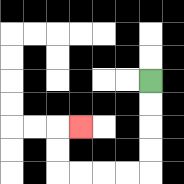{'start': '[6, 3]', 'end': '[3, 5]', 'path_directions': 'D,D,D,D,L,L,L,L,U,U,R', 'path_coordinates': '[[6, 3], [6, 4], [6, 5], [6, 6], [6, 7], [5, 7], [4, 7], [3, 7], [2, 7], [2, 6], [2, 5], [3, 5]]'}